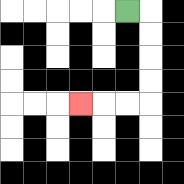{'start': '[5, 0]', 'end': '[3, 4]', 'path_directions': 'R,D,D,D,D,L,L,L', 'path_coordinates': '[[5, 0], [6, 0], [6, 1], [6, 2], [6, 3], [6, 4], [5, 4], [4, 4], [3, 4]]'}